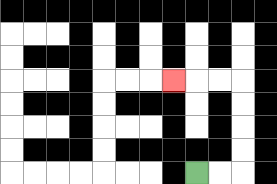{'start': '[8, 7]', 'end': '[7, 3]', 'path_directions': 'R,R,U,U,U,U,L,L,L', 'path_coordinates': '[[8, 7], [9, 7], [10, 7], [10, 6], [10, 5], [10, 4], [10, 3], [9, 3], [8, 3], [7, 3]]'}